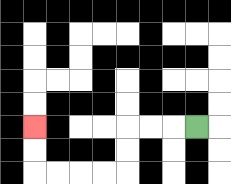{'start': '[8, 5]', 'end': '[1, 5]', 'path_directions': 'L,L,L,D,D,L,L,L,L,U,U', 'path_coordinates': '[[8, 5], [7, 5], [6, 5], [5, 5], [5, 6], [5, 7], [4, 7], [3, 7], [2, 7], [1, 7], [1, 6], [1, 5]]'}